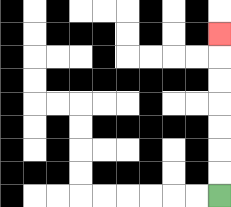{'start': '[9, 8]', 'end': '[9, 1]', 'path_directions': 'U,U,U,U,U,U,U', 'path_coordinates': '[[9, 8], [9, 7], [9, 6], [9, 5], [9, 4], [9, 3], [9, 2], [9, 1]]'}